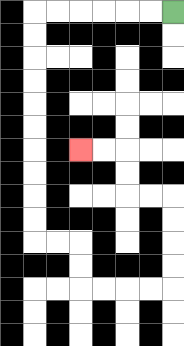{'start': '[7, 0]', 'end': '[3, 6]', 'path_directions': 'L,L,L,L,L,L,D,D,D,D,D,D,D,D,D,D,R,R,D,D,R,R,R,R,U,U,U,U,L,L,U,U,L,L', 'path_coordinates': '[[7, 0], [6, 0], [5, 0], [4, 0], [3, 0], [2, 0], [1, 0], [1, 1], [1, 2], [1, 3], [1, 4], [1, 5], [1, 6], [1, 7], [1, 8], [1, 9], [1, 10], [2, 10], [3, 10], [3, 11], [3, 12], [4, 12], [5, 12], [6, 12], [7, 12], [7, 11], [7, 10], [7, 9], [7, 8], [6, 8], [5, 8], [5, 7], [5, 6], [4, 6], [3, 6]]'}